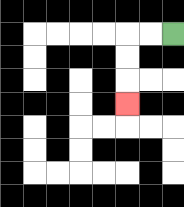{'start': '[7, 1]', 'end': '[5, 4]', 'path_directions': 'L,L,D,D,D', 'path_coordinates': '[[7, 1], [6, 1], [5, 1], [5, 2], [5, 3], [5, 4]]'}